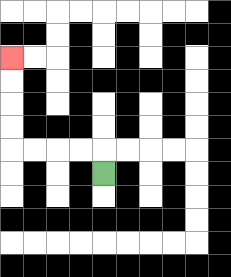{'start': '[4, 7]', 'end': '[0, 2]', 'path_directions': 'U,L,L,L,L,U,U,U,U', 'path_coordinates': '[[4, 7], [4, 6], [3, 6], [2, 6], [1, 6], [0, 6], [0, 5], [0, 4], [0, 3], [0, 2]]'}